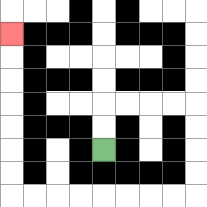{'start': '[4, 6]', 'end': '[0, 1]', 'path_directions': 'U,U,R,R,R,R,D,D,D,D,L,L,L,L,L,L,L,L,U,U,U,U,U,U,U', 'path_coordinates': '[[4, 6], [4, 5], [4, 4], [5, 4], [6, 4], [7, 4], [8, 4], [8, 5], [8, 6], [8, 7], [8, 8], [7, 8], [6, 8], [5, 8], [4, 8], [3, 8], [2, 8], [1, 8], [0, 8], [0, 7], [0, 6], [0, 5], [0, 4], [0, 3], [0, 2], [0, 1]]'}